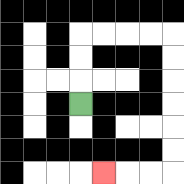{'start': '[3, 4]', 'end': '[4, 7]', 'path_directions': 'U,U,U,R,R,R,R,D,D,D,D,D,D,L,L,L', 'path_coordinates': '[[3, 4], [3, 3], [3, 2], [3, 1], [4, 1], [5, 1], [6, 1], [7, 1], [7, 2], [7, 3], [7, 4], [7, 5], [7, 6], [7, 7], [6, 7], [5, 7], [4, 7]]'}